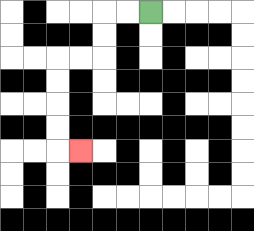{'start': '[6, 0]', 'end': '[3, 6]', 'path_directions': 'L,L,D,D,L,L,D,D,D,D,R', 'path_coordinates': '[[6, 0], [5, 0], [4, 0], [4, 1], [4, 2], [3, 2], [2, 2], [2, 3], [2, 4], [2, 5], [2, 6], [3, 6]]'}